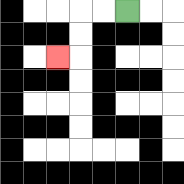{'start': '[5, 0]', 'end': '[2, 2]', 'path_directions': 'L,L,D,D,L', 'path_coordinates': '[[5, 0], [4, 0], [3, 0], [3, 1], [3, 2], [2, 2]]'}